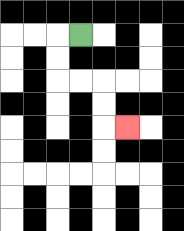{'start': '[3, 1]', 'end': '[5, 5]', 'path_directions': 'L,D,D,R,R,D,D,R', 'path_coordinates': '[[3, 1], [2, 1], [2, 2], [2, 3], [3, 3], [4, 3], [4, 4], [4, 5], [5, 5]]'}